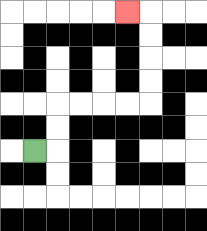{'start': '[1, 6]', 'end': '[5, 0]', 'path_directions': 'R,U,U,R,R,R,R,U,U,U,U,L', 'path_coordinates': '[[1, 6], [2, 6], [2, 5], [2, 4], [3, 4], [4, 4], [5, 4], [6, 4], [6, 3], [6, 2], [6, 1], [6, 0], [5, 0]]'}